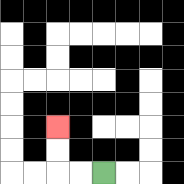{'start': '[4, 7]', 'end': '[2, 5]', 'path_directions': 'L,L,U,U', 'path_coordinates': '[[4, 7], [3, 7], [2, 7], [2, 6], [2, 5]]'}